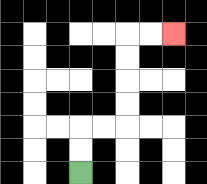{'start': '[3, 7]', 'end': '[7, 1]', 'path_directions': 'U,U,R,R,U,U,U,U,R,R', 'path_coordinates': '[[3, 7], [3, 6], [3, 5], [4, 5], [5, 5], [5, 4], [5, 3], [5, 2], [5, 1], [6, 1], [7, 1]]'}